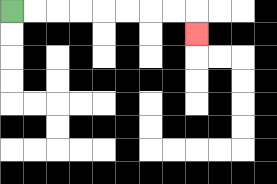{'start': '[0, 0]', 'end': '[8, 1]', 'path_directions': 'R,R,R,R,R,R,R,R,D', 'path_coordinates': '[[0, 0], [1, 0], [2, 0], [3, 0], [4, 0], [5, 0], [6, 0], [7, 0], [8, 0], [8, 1]]'}